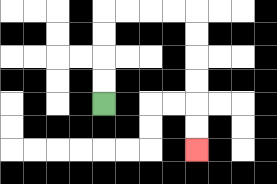{'start': '[4, 4]', 'end': '[8, 6]', 'path_directions': 'U,U,U,U,R,R,R,R,D,D,D,D,D,D', 'path_coordinates': '[[4, 4], [4, 3], [4, 2], [4, 1], [4, 0], [5, 0], [6, 0], [7, 0], [8, 0], [8, 1], [8, 2], [8, 3], [8, 4], [8, 5], [8, 6]]'}